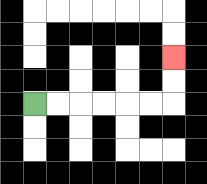{'start': '[1, 4]', 'end': '[7, 2]', 'path_directions': 'R,R,R,R,R,R,U,U', 'path_coordinates': '[[1, 4], [2, 4], [3, 4], [4, 4], [5, 4], [6, 4], [7, 4], [7, 3], [7, 2]]'}